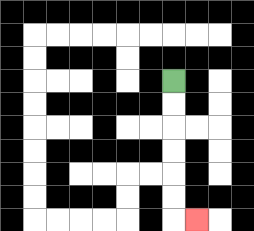{'start': '[7, 3]', 'end': '[8, 9]', 'path_directions': 'D,D,D,D,D,D,R', 'path_coordinates': '[[7, 3], [7, 4], [7, 5], [7, 6], [7, 7], [7, 8], [7, 9], [8, 9]]'}